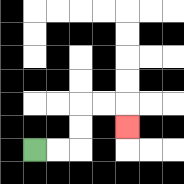{'start': '[1, 6]', 'end': '[5, 5]', 'path_directions': 'R,R,U,U,R,R,D', 'path_coordinates': '[[1, 6], [2, 6], [3, 6], [3, 5], [3, 4], [4, 4], [5, 4], [5, 5]]'}